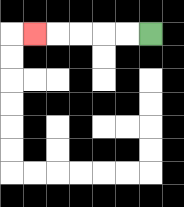{'start': '[6, 1]', 'end': '[1, 1]', 'path_directions': 'L,L,L,L,L', 'path_coordinates': '[[6, 1], [5, 1], [4, 1], [3, 1], [2, 1], [1, 1]]'}